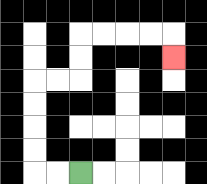{'start': '[3, 7]', 'end': '[7, 2]', 'path_directions': 'L,L,U,U,U,U,R,R,U,U,R,R,R,R,D', 'path_coordinates': '[[3, 7], [2, 7], [1, 7], [1, 6], [1, 5], [1, 4], [1, 3], [2, 3], [3, 3], [3, 2], [3, 1], [4, 1], [5, 1], [6, 1], [7, 1], [7, 2]]'}